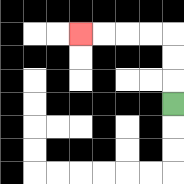{'start': '[7, 4]', 'end': '[3, 1]', 'path_directions': 'U,U,U,L,L,L,L', 'path_coordinates': '[[7, 4], [7, 3], [7, 2], [7, 1], [6, 1], [5, 1], [4, 1], [3, 1]]'}